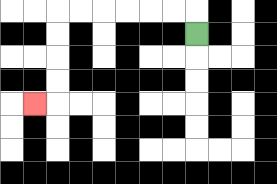{'start': '[8, 1]', 'end': '[1, 4]', 'path_directions': 'U,L,L,L,L,L,L,D,D,D,D,L', 'path_coordinates': '[[8, 1], [8, 0], [7, 0], [6, 0], [5, 0], [4, 0], [3, 0], [2, 0], [2, 1], [2, 2], [2, 3], [2, 4], [1, 4]]'}